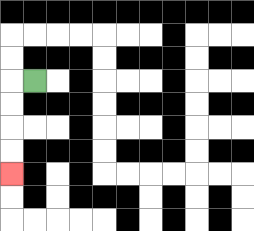{'start': '[1, 3]', 'end': '[0, 7]', 'path_directions': 'L,D,D,D,D', 'path_coordinates': '[[1, 3], [0, 3], [0, 4], [0, 5], [0, 6], [0, 7]]'}